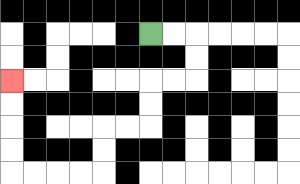{'start': '[6, 1]', 'end': '[0, 3]', 'path_directions': 'R,R,D,D,L,L,D,D,L,L,D,D,L,L,L,L,U,U,U,U', 'path_coordinates': '[[6, 1], [7, 1], [8, 1], [8, 2], [8, 3], [7, 3], [6, 3], [6, 4], [6, 5], [5, 5], [4, 5], [4, 6], [4, 7], [3, 7], [2, 7], [1, 7], [0, 7], [0, 6], [0, 5], [0, 4], [0, 3]]'}